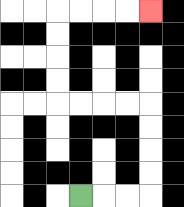{'start': '[3, 8]', 'end': '[6, 0]', 'path_directions': 'R,R,R,U,U,U,U,L,L,L,L,U,U,U,U,R,R,R,R', 'path_coordinates': '[[3, 8], [4, 8], [5, 8], [6, 8], [6, 7], [6, 6], [6, 5], [6, 4], [5, 4], [4, 4], [3, 4], [2, 4], [2, 3], [2, 2], [2, 1], [2, 0], [3, 0], [4, 0], [5, 0], [6, 0]]'}